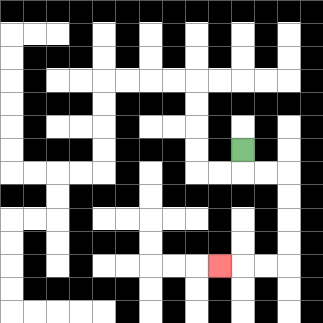{'start': '[10, 6]', 'end': '[9, 11]', 'path_directions': 'D,R,R,D,D,D,D,L,L,L', 'path_coordinates': '[[10, 6], [10, 7], [11, 7], [12, 7], [12, 8], [12, 9], [12, 10], [12, 11], [11, 11], [10, 11], [9, 11]]'}